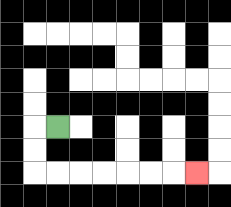{'start': '[2, 5]', 'end': '[8, 7]', 'path_directions': 'L,D,D,R,R,R,R,R,R,R', 'path_coordinates': '[[2, 5], [1, 5], [1, 6], [1, 7], [2, 7], [3, 7], [4, 7], [5, 7], [6, 7], [7, 7], [8, 7]]'}